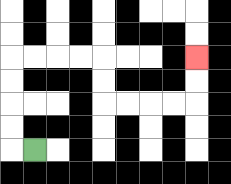{'start': '[1, 6]', 'end': '[8, 2]', 'path_directions': 'L,U,U,U,U,R,R,R,R,D,D,R,R,R,R,U,U', 'path_coordinates': '[[1, 6], [0, 6], [0, 5], [0, 4], [0, 3], [0, 2], [1, 2], [2, 2], [3, 2], [4, 2], [4, 3], [4, 4], [5, 4], [6, 4], [7, 4], [8, 4], [8, 3], [8, 2]]'}